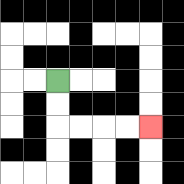{'start': '[2, 3]', 'end': '[6, 5]', 'path_directions': 'D,D,R,R,R,R', 'path_coordinates': '[[2, 3], [2, 4], [2, 5], [3, 5], [4, 5], [5, 5], [6, 5]]'}